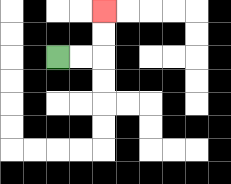{'start': '[2, 2]', 'end': '[4, 0]', 'path_directions': 'R,R,U,U', 'path_coordinates': '[[2, 2], [3, 2], [4, 2], [4, 1], [4, 0]]'}